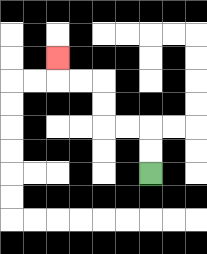{'start': '[6, 7]', 'end': '[2, 2]', 'path_directions': 'U,U,L,L,U,U,L,L,U', 'path_coordinates': '[[6, 7], [6, 6], [6, 5], [5, 5], [4, 5], [4, 4], [4, 3], [3, 3], [2, 3], [2, 2]]'}